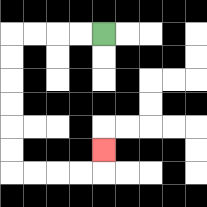{'start': '[4, 1]', 'end': '[4, 6]', 'path_directions': 'L,L,L,L,D,D,D,D,D,D,R,R,R,R,U', 'path_coordinates': '[[4, 1], [3, 1], [2, 1], [1, 1], [0, 1], [0, 2], [0, 3], [0, 4], [0, 5], [0, 6], [0, 7], [1, 7], [2, 7], [3, 7], [4, 7], [4, 6]]'}